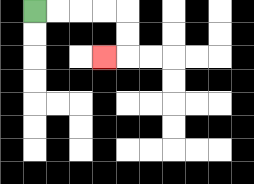{'start': '[1, 0]', 'end': '[4, 2]', 'path_directions': 'R,R,R,R,D,D,L', 'path_coordinates': '[[1, 0], [2, 0], [3, 0], [4, 0], [5, 0], [5, 1], [5, 2], [4, 2]]'}